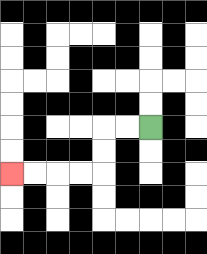{'start': '[6, 5]', 'end': '[0, 7]', 'path_directions': 'L,L,D,D,L,L,L,L', 'path_coordinates': '[[6, 5], [5, 5], [4, 5], [4, 6], [4, 7], [3, 7], [2, 7], [1, 7], [0, 7]]'}